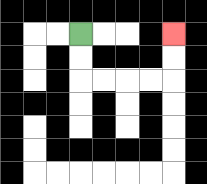{'start': '[3, 1]', 'end': '[7, 1]', 'path_directions': 'D,D,R,R,R,R,U,U', 'path_coordinates': '[[3, 1], [3, 2], [3, 3], [4, 3], [5, 3], [6, 3], [7, 3], [7, 2], [7, 1]]'}